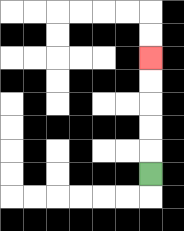{'start': '[6, 7]', 'end': '[6, 2]', 'path_directions': 'U,U,U,U,U', 'path_coordinates': '[[6, 7], [6, 6], [6, 5], [6, 4], [6, 3], [6, 2]]'}